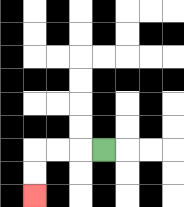{'start': '[4, 6]', 'end': '[1, 8]', 'path_directions': 'L,L,L,D,D', 'path_coordinates': '[[4, 6], [3, 6], [2, 6], [1, 6], [1, 7], [1, 8]]'}